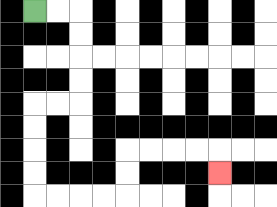{'start': '[1, 0]', 'end': '[9, 7]', 'path_directions': 'R,R,D,D,D,D,L,L,D,D,D,D,R,R,R,R,U,U,R,R,R,R,D', 'path_coordinates': '[[1, 0], [2, 0], [3, 0], [3, 1], [3, 2], [3, 3], [3, 4], [2, 4], [1, 4], [1, 5], [1, 6], [1, 7], [1, 8], [2, 8], [3, 8], [4, 8], [5, 8], [5, 7], [5, 6], [6, 6], [7, 6], [8, 6], [9, 6], [9, 7]]'}